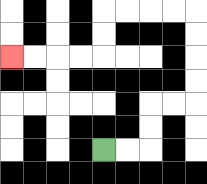{'start': '[4, 6]', 'end': '[0, 2]', 'path_directions': 'R,R,U,U,R,R,U,U,U,U,L,L,L,L,D,D,L,L,L,L', 'path_coordinates': '[[4, 6], [5, 6], [6, 6], [6, 5], [6, 4], [7, 4], [8, 4], [8, 3], [8, 2], [8, 1], [8, 0], [7, 0], [6, 0], [5, 0], [4, 0], [4, 1], [4, 2], [3, 2], [2, 2], [1, 2], [0, 2]]'}